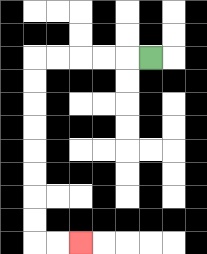{'start': '[6, 2]', 'end': '[3, 10]', 'path_directions': 'L,L,L,L,L,D,D,D,D,D,D,D,D,R,R', 'path_coordinates': '[[6, 2], [5, 2], [4, 2], [3, 2], [2, 2], [1, 2], [1, 3], [1, 4], [1, 5], [1, 6], [1, 7], [1, 8], [1, 9], [1, 10], [2, 10], [3, 10]]'}